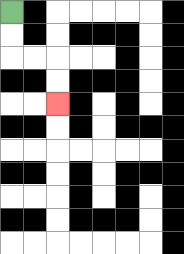{'start': '[0, 0]', 'end': '[2, 4]', 'path_directions': 'D,D,R,R,D,D', 'path_coordinates': '[[0, 0], [0, 1], [0, 2], [1, 2], [2, 2], [2, 3], [2, 4]]'}